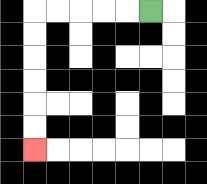{'start': '[6, 0]', 'end': '[1, 6]', 'path_directions': 'L,L,L,L,L,D,D,D,D,D,D', 'path_coordinates': '[[6, 0], [5, 0], [4, 0], [3, 0], [2, 0], [1, 0], [1, 1], [1, 2], [1, 3], [1, 4], [1, 5], [1, 6]]'}